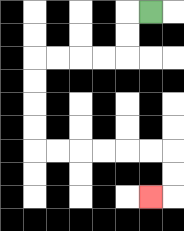{'start': '[6, 0]', 'end': '[6, 8]', 'path_directions': 'L,D,D,L,L,L,L,D,D,D,D,R,R,R,R,R,R,D,D,L', 'path_coordinates': '[[6, 0], [5, 0], [5, 1], [5, 2], [4, 2], [3, 2], [2, 2], [1, 2], [1, 3], [1, 4], [1, 5], [1, 6], [2, 6], [3, 6], [4, 6], [5, 6], [6, 6], [7, 6], [7, 7], [7, 8], [6, 8]]'}